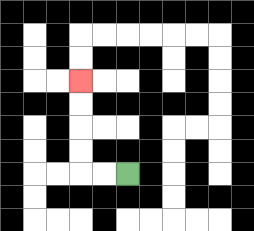{'start': '[5, 7]', 'end': '[3, 3]', 'path_directions': 'L,L,U,U,U,U', 'path_coordinates': '[[5, 7], [4, 7], [3, 7], [3, 6], [3, 5], [3, 4], [3, 3]]'}